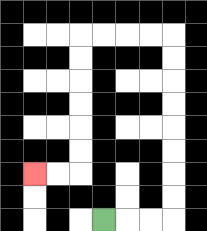{'start': '[4, 9]', 'end': '[1, 7]', 'path_directions': 'R,R,R,U,U,U,U,U,U,U,U,L,L,L,L,D,D,D,D,D,D,L,L', 'path_coordinates': '[[4, 9], [5, 9], [6, 9], [7, 9], [7, 8], [7, 7], [7, 6], [7, 5], [7, 4], [7, 3], [7, 2], [7, 1], [6, 1], [5, 1], [4, 1], [3, 1], [3, 2], [3, 3], [3, 4], [3, 5], [3, 6], [3, 7], [2, 7], [1, 7]]'}